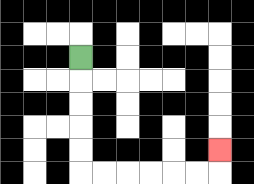{'start': '[3, 2]', 'end': '[9, 6]', 'path_directions': 'D,D,D,D,D,R,R,R,R,R,R,U', 'path_coordinates': '[[3, 2], [3, 3], [3, 4], [3, 5], [3, 6], [3, 7], [4, 7], [5, 7], [6, 7], [7, 7], [8, 7], [9, 7], [9, 6]]'}